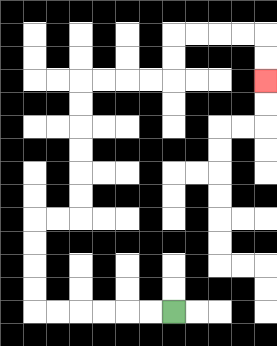{'start': '[7, 13]', 'end': '[11, 3]', 'path_directions': 'L,L,L,L,L,L,U,U,U,U,R,R,U,U,U,U,U,U,R,R,R,R,U,U,R,R,R,R,D,D', 'path_coordinates': '[[7, 13], [6, 13], [5, 13], [4, 13], [3, 13], [2, 13], [1, 13], [1, 12], [1, 11], [1, 10], [1, 9], [2, 9], [3, 9], [3, 8], [3, 7], [3, 6], [3, 5], [3, 4], [3, 3], [4, 3], [5, 3], [6, 3], [7, 3], [7, 2], [7, 1], [8, 1], [9, 1], [10, 1], [11, 1], [11, 2], [11, 3]]'}